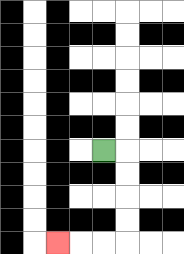{'start': '[4, 6]', 'end': '[2, 10]', 'path_directions': 'R,D,D,D,D,L,L,L', 'path_coordinates': '[[4, 6], [5, 6], [5, 7], [5, 8], [5, 9], [5, 10], [4, 10], [3, 10], [2, 10]]'}